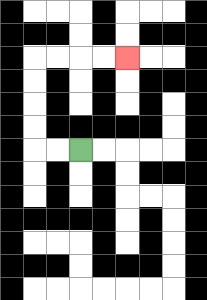{'start': '[3, 6]', 'end': '[5, 2]', 'path_directions': 'L,L,U,U,U,U,R,R,R,R', 'path_coordinates': '[[3, 6], [2, 6], [1, 6], [1, 5], [1, 4], [1, 3], [1, 2], [2, 2], [3, 2], [4, 2], [5, 2]]'}